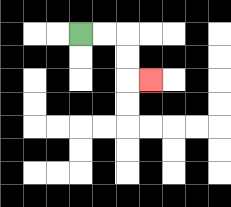{'start': '[3, 1]', 'end': '[6, 3]', 'path_directions': 'R,R,D,D,R', 'path_coordinates': '[[3, 1], [4, 1], [5, 1], [5, 2], [5, 3], [6, 3]]'}